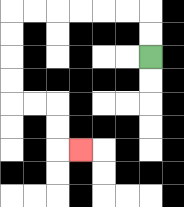{'start': '[6, 2]', 'end': '[3, 6]', 'path_directions': 'U,U,L,L,L,L,L,L,D,D,D,D,R,R,D,D,R', 'path_coordinates': '[[6, 2], [6, 1], [6, 0], [5, 0], [4, 0], [3, 0], [2, 0], [1, 0], [0, 0], [0, 1], [0, 2], [0, 3], [0, 4], [1, 4], [2, 4], [2, 5], [2, 6], [3, 6]]'}